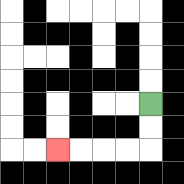{'start': '[6, 4]', 'end': '[2, 6]', 'path_directions': 'D,D,L,L,L,L', 'path_coordinates': '[[6, 4], [6, 5], [6, 6], [5, 6], [4, 6], [3, 6], [2, 6]]'}